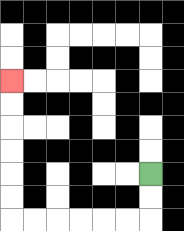{'start': '[6, 7]', 'end': '[0, 3]', 'path_directions': 'D,D,L,L,L,L,L,L,U,U,U,U,U,U', 'path_coordinates': '[[6, 7], [6, 8], [6, 9], [5, 9], [4, 9], [3, 9], [2, 9], [1, 9], [0, 9], [0, 8], [0, 7], [0, 6], [0, 5], [0, 4], [0, 3]]'}